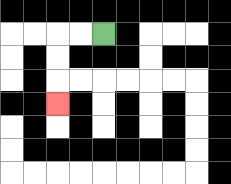{'start': '[4, 1]', 'end': '[2, 4]', 'path_directions': 'L,L,D,D,D', 'path_coordinates': '[[4, 1], [3, 1], [2, 1], [2, 2], [2, 3], [2, 4]]'}